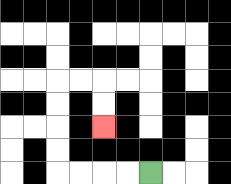{'start': '[6, 7]', 'end': '[4, 5]', 'path_directions': 'L,L,L,L,U,U,U,U,R,R,D,D', 'path_coordinates': '[[6, 7], [5, 7], [4, 7], [3, 7], [2, 7], [2, 6], [2, 5], [2, 4], [2, 3], [3, 3], [4, 3], [4, 4], [4, 5]]'}